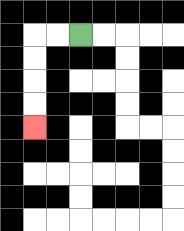{'start': '[3, 1]', 'end': '[1, 5]', 'path_directions': 'L,L,D,D,D,D', 'path_coordinates': '[[3, 1], [2, 1], [1, 1], [1, 2], [1, 3], [1, 4], [1, 5]]'}